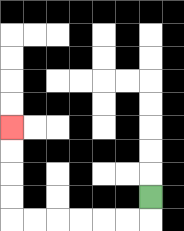{'start': '[6, 8]', 'end': '[0, 5]', 'path_directions': 'D,L,L,L,L,L,L,U,U,U,U', 'path_coordinates': '[[6, 8], [6, 9], [5, 9], [4, 9], [3, 9], [2, 9], [1, 9], [0, 9], [0, 8], [0, 7], [0, 6], [0, 5]]'}